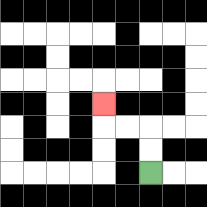{'start': '[6, 7]', 'end': '[4, 4]', 'path_directions': 'U,U,L,L,U', 'path_coordinates': '[[6, 7], [6, 6], [6, 5], [5, 5], [4, 5], [4, 4]]'}